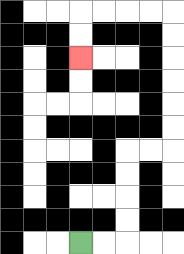{'start': '[3, 10]', 'end': '[3, 2]', 'path_directions': 'R,R,U,U,U,U,R,R,U,U,U,U,U,U,L,L,L,L,D,D', 'path_coordinates': '[[3, 10], [4, 10], [5, 10], [5, 9], [5, 8], [5, 7], [5, 6], [6, 6], [7, 6], [7, 5], [7, 4], [7, 3], [7, 2], [7, 1], [7, 0], [6, 0], [5, 0], [4, 0], [3, 0], [3, 1], [3, 2]]'}